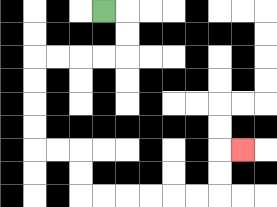{'start': '[4, 0]', 'end': '[10, 6]', 'path_directions': 'R,D,D,L,L,L,L,D,D,D,D,R,R,D,D,R,R,R,R,R,R,U,U,R', 'path_coordinates': '[[4, 0], [5, 0], [5, 1], [5, 2], [4, 2], [3, 2], [2, 2], [1, 2], [1, 3], [1, 4], [1, 5], [1, 6], [2, 6], [3, 6], [3, 7], [3, 8], [4, 8], [5, 8], [6, 8], [7, 8], [8, 8], [9, 8], [9, 7], [9, 6], [10, 6]]'}